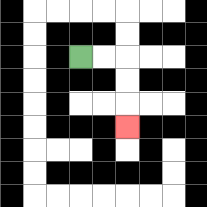{'start': '[3, 2]', 'end': '[5, 5]', 'path_directions': 'R,R,D,D,D', 'path_coordinates': '[[3, 2], [4, 2], [5, 2], [5, 3], [5, 4], [5, 5]]'}